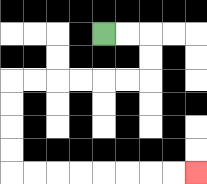{'start': '[4, 1]', 'end': '[8, 7]', 'path_directions': 'R,R,D,D,L,L,L,L,L,L,D,D,D,D,R,R,R,R,R,R,R,R', 'path_coordinates': '[[4, 1], [5, 1], [6, 1], [6, 2], [6, 3], [5, 3], [4, 3], [3, 3], [2, 3], [1, 3], [0, 3], [0, 4], [0, 5], [0, 6], [0, 7], [1, 7], [2, 7], [3, 7], [4, 7], [5, 7], [6, 7], [7, 7], [8, 7]]'}